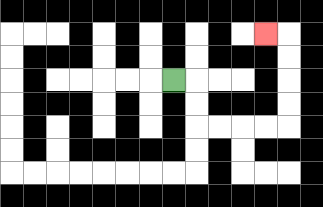{'start': '[7, 3]', 'end': '[11, 1]', 'path_directions': 'R,D,D,R,R,R,R,U,U,U,U,L', 'path_coordinates': '[[7, 3], [8, 3], [8, 4], [8, 5], [9, 5], [10, 5], [11, 5], [12, 5], [12, 4], [12, 3], [12, 2], [12, 1], [11, 1]]'}